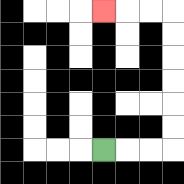{'start': '[4, 6]', 'end': '[4, 0]', 'path_directions': 'R,R,R,U,U,U,U,U,U,L,L,L', 'path_coordinates': '[[4, 6], [5, 6], [6, 6], [7, 6], [7, 5], [7, 4], [7, 3], [7, 2], [7, 1], [7, 0], [6, 0], [5, 0], [4, 0]]'}